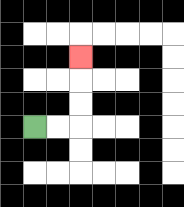{'start': '[1, 5]', 'end': '[3, 2]', 'path_directions': 'R,R,U,U,U', 'path_coordinates': '[[1, 5], [2, 5], [3, 5], [3, 4], [3, 3], [3, 2]]'}